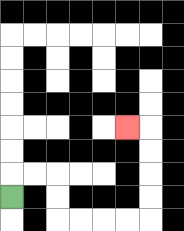{'start': '[0, 8]', 'end': '[5, 5]', 'path_directions': 'U,R,R,D,D,R,R,R,R,U,U,U,U,L', 'path_coordinates': '[[0, 8], [0, 7], [1, 7], [2, 7], [2, 8], [2, 9], [3, 9], [4, 9], [5, 9], [6, 9], [6, 8], [6, 7], [6, 6], [6, 5], [5, 5]]'}